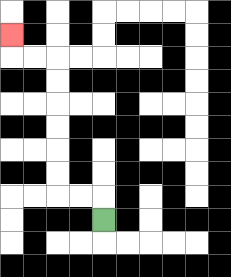{'start': '[4, 9]', 'end': '[0, 1]', 'path_directions': 'U,L,L,U,U,U,U,U,U,L,L,U', 'path_coordinates': '[[4, 9], [4, 8], [3, 8], [2, 8], [2, 7], [2, 6], [2, 5], [2, 4], [2, 3], [2, 2], [1, 2], [0, 2], [0, 1]]'}